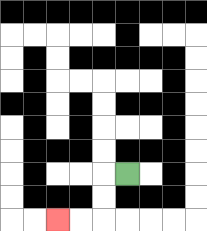{'start': '[5, 7]', 'end': '[2, 9]', 'path_directions': 'L,D,D,L,L', 'path_coordinates': '[[5, 7], [4, 7], [4, 8], [4, 9], [3, 9], [2, 9]]'}